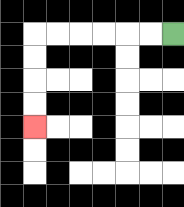{'start': '[7, 1]', 'end': '[1, 5]', 'path_directions': 'L,L,L,L,L,L,D,D,D,D', 'path_coordinates': '[[7, 1], [6, 1], [5, 1], [4, 1], [3, 1], [2, 1], [1, 1], [1, 2], [1, 3], [1, 4], [1, 5]]'}